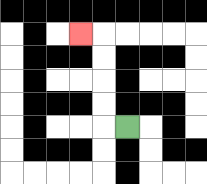{'start': '[5, 5]', 'end': '[3, 1]', 'path_directions': 'L,U,U,U,U,L', 'path_coordinates': '[[5, 5], [4, 5], [4, 4], [4, 3], [4, 2], [4, 1], [3, 1]]'}